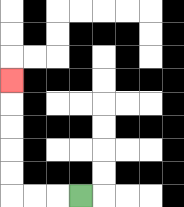{'start': '[3, 8]', 'end': '[0, 3]', 'path_directions': 'L,L,L,U,U,U,U,U', 'path_coordinates': '[[3, 8], [2, 8], [1, 8], [0, 8], [0, 7], [0, 6], [0, 5], [0, 4], [0, 3]]'}